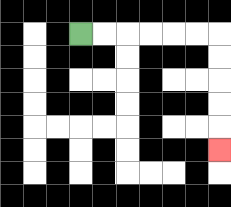{'start': '[3, 1]', 'end': '[9, 6]', 'path_directions': 'R,R,R,R,R,R,D,D,D,D,D', 'path_coordinates': '[[3, 1], [4, 1], [5, 1], [6, 1], [7, 1], [8, 1], [9, 1], [9, 2], [9, 3], [9, 4], [9, 5], [9, 6]]'}